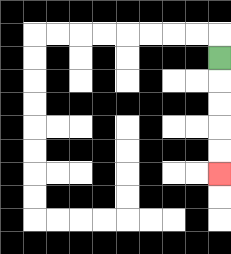{'start': '[9, 2]', 'end': '[9, 7]', 'path_directions': 'D,D,D,D,D', 'path_coordinates': '[[9, 2], [9, 3], [9, 4], [9, 5], [9, 6], [9, 7]]'}